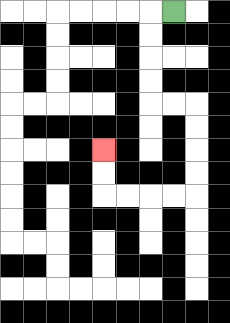{'start': '[7, 0]', 'end': '[4, 6]', 'path_directions': 'L,D,D,D,D,R,R,D,D,D,D,L,L,L,L,U,U', 'path_coordinates': '[[7, 0], [6, 0], [6, 1], [6, 2], [6, 3], [6, 4], [7, 4], [8, 4], [8, 5], [8, 6], [8, 7], [8, 8], [7, 8], [6, 8], [5, 8], [4, 8], [4, 7], [4, 6]]'}